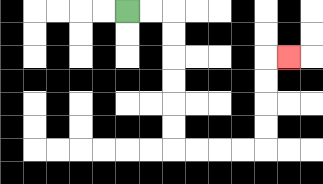{'start': '[5, 0]', 'end': '[12, 2]', 'path_directions': 'R,R,D,D,D,D,D,D,R,R,R,R,U,U,U,U,R', 'path_coordinates': '[[5, 0], [6, 0], [7, 0], [7, 1], [7, 2], [7, 3], [7, 4], [7, 5], [7, 6], [8, 6], [9, 6], [10, 6], [11, 6], [11, 5], [11, 4], [11, 3], [11, 2], [12, 2]]'}